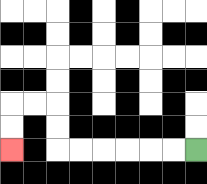{'start': '[8, 6]', 'end': '[0, 6]', 'path_directions': 'L,L,L,L,L,L,U,U,L,L,D,D', 'path_coordinates': '[[8, 6], [7, 6], [6, 6], [5, 6], [4, 6], [3, 6], [2, 6], [2, 5], [2, 4], [1, 4], [0, 4], [0, 5], [0, 6]]'}